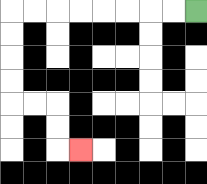{'start': '[8, 0]', 'end': '[3, 6]', 'path_directions': 'L,L,L,L,L,L,L,L,D,D,D,D,R,R,D,D,R', 'path_coordinates': '[[8, 0], [7, 0], [6, 0], [5, 0], [4, 0], [3, 0], [2, 0], [1, 0], [0, 0], [0, 1], [0, 2], [0, 3], [0, 4], [1, 4], [2, 4], [2, 5], [2, 6], [3, 6]]'}